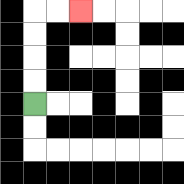{'start': '[1, 4]', 'end': '[3, 0]', 'path_directions': 'U,U,U,U,R,R', 'path_coordinates': '[[1, 4], [1, 3], [1, 2], [1, 1], [1, 0], [2, 0], [3, 0]]'}